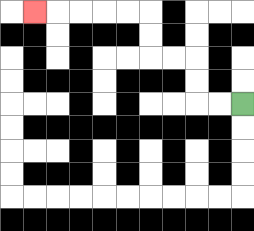{'start': '[10, 4]', 'end': '[1, 0]', 'path_directions': 'L,L,U,U,L,L,U,U,L,L,L,L,L', 'path_coordinates': '[[10, 4], [9, 4], [8, 4], [8, 3], [8, 2], [7, 2], [6, 2], [6, 1], [6, 0], [5, 0], [4, 0], [3, 0], [2, 0], [1, 0]]'}